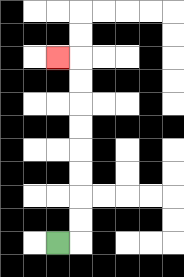{'start': '[2, 10]', 'end': '[2, 2]', 'path_directions': 'R,U,U,U,U,U,U,U,U,L', 'path_coordinates': '[[2, 10], [3, 10], [3, 9], [3, 8], [3, 7], [3, 6], [3, 5], [3, 4], [3, 3], [3, 2], [2, 2]]'}